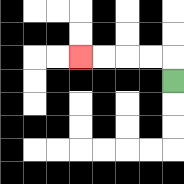{'start': '[7, 3]', 'end': '[3, 2]', 'path_directions': 'U,L,L,L,L', 'path_coordinates': '[[7, 3], [7, 2], [6, 2], [5, 2], [4, 2], [3, 2]]'}